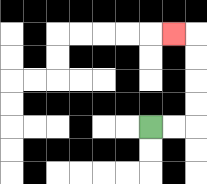{'start': '[6, 5]', 'end': '[7, 1]', 'path_directions': 'R,R,U,U,U,U,L', 'path_coordinates': '[[6, 5], [7, 5], [8, 5], [8, 4], [8, 3], [8, 2], [8, 1], [7, 1]]'}